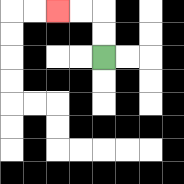{'start': '[4, 2]', 'end': '[2, 0]', 'path_directions': 'U,U,L,L', 'path_coordinates': '[[4, 2], [4, 1], [4, 0], [3, 0], [2, 0]]'}